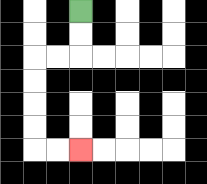{'start': '[3, 0]', 'end': '[3, 6]', 'path_directions': 'D,D,L,L,D,D,D,D,R,R', 'path_coordinates': '[[3, 0], [3, 1], [3, 2], [2, 2], [1, 2], [1, 3], [1, 4], [1, 5], [1, 6], [2, 6], [3, 6]]'}